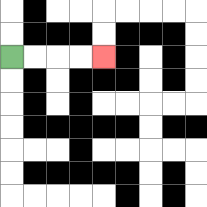{'start': '[0, 2]', 'end': '[4, 2]', 'path_directions': 'R,R,R,R', 'path_coordinates': '[[0, 2], [1, 2], [2, 2], [3, 2], [4, 2]]'}